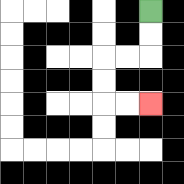{'start': '[6, 0]', 'end': '[6, 4]', 'path_directions': 'D,D,L,L,D,D,R,R', 'path_coordinates': '[[6, 0], [6, 1], [6, 2], [5, 2], [4, 2], [4, 3], [4, 4], [5, 4], [6, 4]]'}